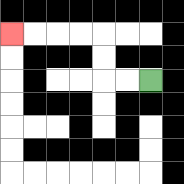{'start': '[6, 3]', 'end': '[0, 1]', 'path_directions': 'L,L,U,U,L,L,L,L', 'path_coordinates': '[[6, 3], [5, 3], [4, 3], [4, 2], [4, 1], [3, 1], [2, 1], [1, 1], [0, 1]]'}